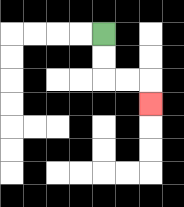{'start': '[4, 1]', 'end': '[6, 4]', 'path_directions': 'D,D,R,R,D', 'path_coordinates': '[[4, 1], [4, 2], [4, 3], [5, 3], [6, 3], [6, 4]]'}